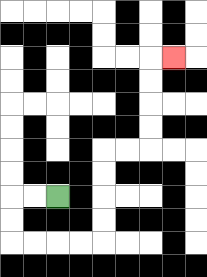{'start': '[2, 8]', 'end': '[7, 2]', 'path_directions': 'L,L,D,D,R,R,R,R,U,U,U,U,R,R,U,U,U,U,R', 'path_coordinates': '[[2, 8], [1, 8], [0, 8], [0, 9], [0, 10], [1, 10], [2, 10], [3, 10], [4, 10], [4, 9], [4, 8], [4, 7], [4, 6], [5, 6], [6, 6], [6, 5], [6, 4], [6, 3], [6, 2], [7, 2]]'}